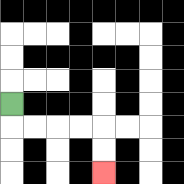{'start': '[0, 4]', 'end': '[4, 7]', 'path_directions': 'D,R,R,R,R,D,D', 'path_coordinates': '[[0, 4], [0, 5], [1, 5], [2, 5], [3, 5], [4, 5], [4, 6], [4, 7]]'}